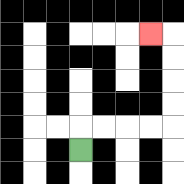{'start': '[3, 6]', 'end': '[6, 1]', 'path_directions': 'U,R,R,R,R,U,U,U,U,L', 'path_coordinates': '[[3, 6], [3, 5], [4, 5], [5, 5], [6, 5], [7, 5], [7, 4], [7, 3], [7, 2], [7, 1], [6, 1]]'}